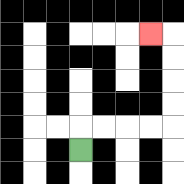{'start': '[3, 6]', 'end': '[6, 1]', 'path_directions': 'U,R,R,R,R,U,U,U,U,L', 'path_coordinates': '[[3, 6], [3, 5], [4, 5], [5, 5], [6, 5], [7, 5], [7, 4], [7, 3], [7, 2], [7, 1], [6, 1]]'}